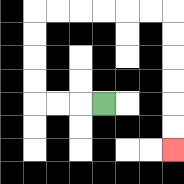{'start': '[4, 4]', 'end': '[7, 6]', 'path_directions': 'L,L,L,U,U,U,U,R,R,R,R,R,R,D,D,D,D,D,D', 'path_coordinates': '[[4, 4], [3, 4], [2, 4], [1, 4], [1, 3], [1, 2], [1, 1], [1, 0], [2, 0], [3, 0], [4, 0], [5, 0], [6, 0], [7, 0], [7, 1], [7, 2], [7, 3], [7, 4], [7, 5], [7, 6]]'}